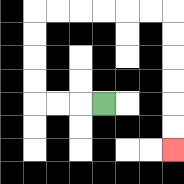{'start': '[4, 4]', 'end': '[7, 6]', 'path_directions': 'L,L,L,U,U,U,U,R,R,R,R,R,R,D,D,D,D,D,D', 'path_coordinates': '[[4, 4], [3, 4], [2, 4], [1, 4], [1, 3], [1, 2], [1, 1], [1, 0], [2, 0], [3, 0], [4, 0], [5, 0], [6, 0], [7, 0], [7, 1], [7, 2], [7, 3], [7, 4], [7, 5], [7, 6]]'}